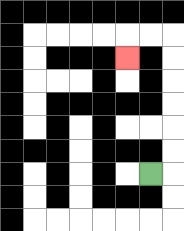{'start': '[6, 7]', 'end': '[5, 2]', 'path_directions': 'R,U,U,U,U,U,U,L,L,D', 'path_coordinates': '[[6, 7], [7, 7], [7, 6], [7, 5], [7, 4], [7, 3], [7, 2], [7, 1], [6, 1], [5, 1], [5, 2]]'}